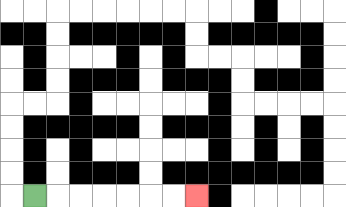{'start': '[1, 8]', 'end': '[8, 8]', 'path_directions': 'R,R,R,R,R,R,R', 'path_coordinates': '[[1, 8], [2, 8], [3, 8], [4, 8], [5, 8], [6, 8], [7, 8], [8, 8]]'}